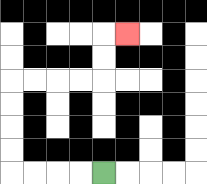{'start': '[4, 7]', 'end': '[5, 1]', 'path_directions': 'L,L,L,L,U,U,U,U,R,R,R,R,U,U,R', 'path_coordinates': '[[4, 7], [3, 7], [2, 7], [1, 7], [0, 7], [0, 6], [0, 5], [0, 4], [0, 3], [1, 3], [2, 3], [3, 3], [4, 3], [4, 2], [4, 1], [5, 1]]'}